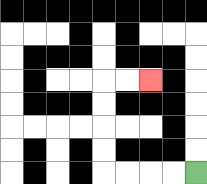{'start': '[8, 7]', 'end': '[6, 3]', 'path_directions': 'L,L,L,L,U,U,U,U,R,R', 'path_coordinates': '[[8, 7], [7, 7], [6, 7], [5, 7], [4, 7], [4, 6], [4, 5], [4, 4], [4, 3], [5, 3], [6, 3]]'}